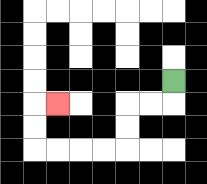{'start': '[7, 3]', 'end': '[2, 4]', 'path_directions': 'D,L,L,D,D,L,L,L,L,U,U,R', 'path_coordinates': '[[7, 3], [7, 4], [6, 4], [5, 4], [5, 5], [5, 6], [4, 6], [3, 6], [2, 6], [1, 6], [1, 5], [1, 4], [2, 4]]'}